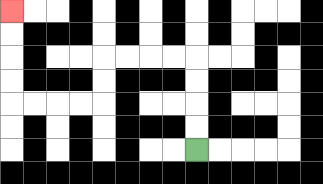{'start': '[8, 6]', 'end': '[0, 0]', 'path_directions': 'U,U,U,U,L,L,L,L,D,D,L,L,L,L,U,U,U,U', 'path_coordinates': '[[8, 6], [8, 5], [8, 4], [8, 3], [8, 2], [7, 2], [6, 2], [5, 2], [4, 2], [4, 3], [4, 4], [3, 4], [2, 4], [1, 4], [0, 4], [0, 3], [0, 2], [0, 1], [0, 0]]'}